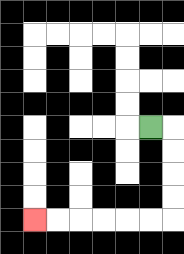{'start': '[6, 5]', 'end': '[1, 9]', 'path_directions': 'R,D,D,D,D,L,L,L,L,L,L', 'path_coordinates': '[[6, 5], [7, 5], [7, 6], [7, 7], [7, 8], [7, 9], [6, 9], [5, 9], [4, 9], [3, 9], [2, 9], [1, 9]]'}